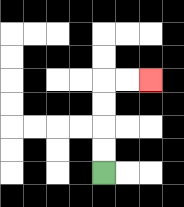{'start': '[4, 7]', 'end': '[6, 3]', 'path_directions': 'U,U,U,U,R,R', 'path_coordinates': '[[4, 7], [4, 6], [4, 5], [4, 4], [4, 3], [5, 3], [6, 3]]'}